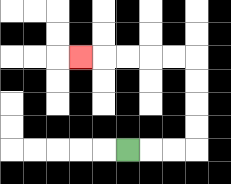{'start': '[5, 6]', 'end': '[3, 2]', 'path_directions': 'R,R,R,U,U,U,U,L,L,L,L,L', 'path_coordinates': '[[5, 6], [6, 6], [7, 6], [8, 6], [8, 5], [8, 4], [8, 3], [8, 2], [7, 2], [6, 2], [5, 2], [4, 2], [3, 2]]'}